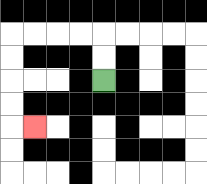{'start': '[4, 3]', 'end': '[1, 5]', 'path_directions': 'U,U,L,L,L,L,D,D,D,D,R', 'path_coordinates': '[[4, 3], [4, 2], [4, 1], [3, 1], [2, 1], [1, 1], [0, 1], [0, 2], [0, 3], [0, 4], [0, 5], [1, 5]]'}